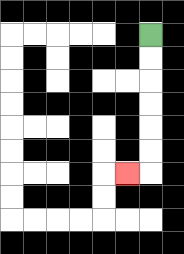{'start': '[6, 1]', 'end': '[5, 7]', 'path_directions': 'D,D,D,D,D,D,L', 'path_coordinates': '[[6, 1], [6, 2], [6, 3], [6, 4], [6, 5], [6, 6], [6, 7], [5, 7]]'}